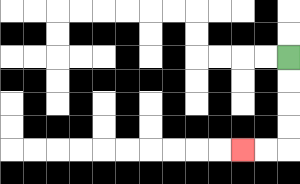{'start': '[12, 2]', 'end': '[10, 6]', 'path_directions': 'D,D,D,D,L,L', 'path_coordinates': '[[12, 2], [12, 3], [12, 4], [12, 5], [12, 6], [11, 6], [10, 6]]'}